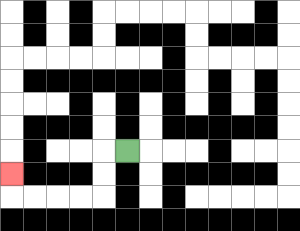{'start': '[5, 6]', 'end': '[0, 7]', 'path_directions': 'L,D,D,L,L,L,L,U', 'path_coordinates': '[[5, 6], [4, 6], [4, 7], [4, 8], [3, 8], [2, 8], [1, 8], [0, 8], [0, 7]]'}